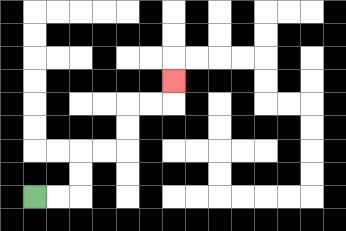{'start': '[1, 8]', 'end': '[7, 3]', 'path_directions': 'R,R,U,U,R,R,U,U,R,R,U', 'path_coordinates': '[[1, 8], [2, 8], [3, 8], [3, 7], [3, 6], [4, 6], [5, 6], [5, 5], [5, 4], [6, 4], [7, 4], [7, 3]]'}